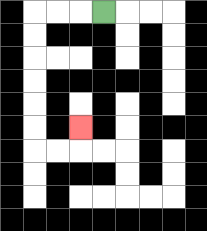{'start': '[4, 0]', 'end': '[3, 5]', 'path_directions': 'L,L,L,D,D,D,D,D,D,R,R,U', 'path_coordinates': '[[4, 0], [3, 0], [2, 0], [1, 0], [1, 1], [1, 2], [1, 3], [1, 4], [1, 5], [1, 6], [2, 6], [3, 6], [3, 5]]'}